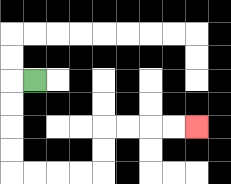{'start': '[1, 3]', 'end': '[8, 5]', 'path_directions': 'L,D,D,D,D,R,R,R,R,U,U,R,R,R,R', 'path_coordinates': '[[1, 3], [0, 3], [0, 4], [0, 5], [0, 6], [0, 7], [1, 7], [2, 7], [3, 7], [4, 7], [4, 6], [4, 5], [5, 5], [6, 5], [7, 5], [8, 5]]'}